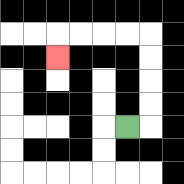{'start': '[5, 5]', 'end': '[2, 2]', 'path_directions': 'R,U,U,U,U,L,L,L,L,D', 'path_coordinates': '[[5, 5], [6, 5], [6, 4], [6, 3], [6, 2], [6, 1], [5, 1], [4, 1], [3, 1], [2, 1], [2, 2]]'}